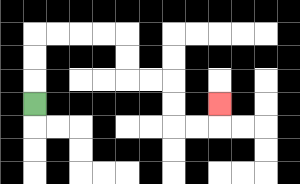{'start': '[1, 4]', 'end': '[9, 4]', 'path_directions': 'U,U,U,R,R,R,R,D,D,R,R,D,D,R,R,U', 'path_coordinates': '[[1, 4], [1, 3], [1, 2], [1, 1], [2, 1], [3, 1], [4, 1], [5, 1], [5, 2], [5, 3], [6, 3], [7, 3], [7, 4], [7, 5], [8, 5], [9, 5], [9, 4]]'}